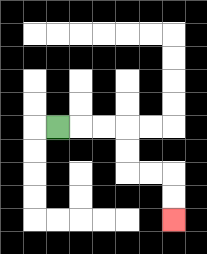{'start': '[2, 5]', 'end': '[7, 9]', 'path_directions': 'R,R,R,D,D,R,R,D,D', 'path_coordinates': '[[2, 5], [3, 5], [4, 5], [5, 5], [5, 6], [5, 7], [6, 7], [7, 7], [7, 8], [7, 9]]'}